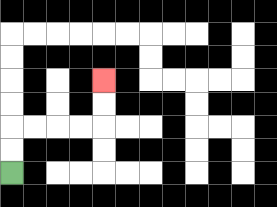{'start': '[0, 7]', 'end': '[4, 3]', 'path_directions': 'U,U,R,R,R,R,U,U', 'path_coordinates': '[[0, 7], [0, 6], [0, 5], [1, 5], [2, 5], [3, 5], [4, 5], [4, 4], [4, 3]]'}